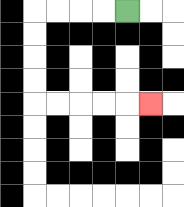{'start': '[5, 0]', 'end': '[6, 4]', 'path_directions': 'L,L,L,L,D,D,D,D,R,R,R,R,R', 'path_coordinates': '[[5, 0], [4, 0], [3, 0], [2, 0], [1, 0], [1, 1], [1, 2], [1, 3], [1, 4], [2, 4], [3, 4], [4, 4], [5, 4], [6, 4]]'}